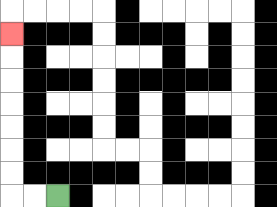{'start': '[2, 8]', 'end': '[0, 1]', 'path_directions': 'L,L,U,U,U,U,U,U,U', 'path_coordinates': '[[2, 8], [1, 8], [0, 8], [0, 7], [0, 6], [0, 5], [0, 4], [0, 3], [0, 2], [0, 1]]'}